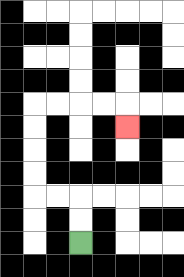{'start': '[3, 10]', 'end': '[5, 5]', 'path_directions': 'U,U,L,L,U,U,U,U,R,R,R,R,D', 'path_coordinates': '[[3, 10], [3, 9], [3, 8], [2, 8], [1, 8], [1, 7], [1, 6], [1, 5], [1, 4], [2, 4], [3, 4], [4, 4], [5, 4], [5, 5]]'}